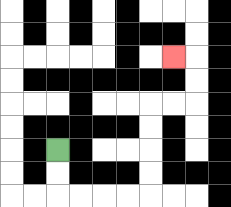{'start': '[2, 6]', 'end': '[7, 2]', 'path_directions': 'D,D,R,R,R,R,U,U,U,U,R,R,U,U,L', 'path_coordinates': '[[2, 6], [2, 7], [2, 8], [3, 8], [4, 8], [5, 8], [6, 8], [6, 7], [6, 6], [6, 5], [6, 4], [7, 4], [8, 4], [8, 3], [8, 2], [7, 2]]'}